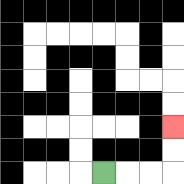{'start': '[4, 7]', 'end': '[7, 5]', 'path_directions': 'R,R,R,U,U', 'path_coordinates': '[[4, 7], [5, 7], [6, 7], [7, 7], [7, 6], [7, 5]]'}